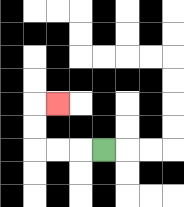{'start': '[4, 6]', 'end': '[2, 4]', 'path_directions': 'L,L,L,U,U,R', 'path_coordinates': '[[4, 6], [3, 6], [2, 6], [1, 6], [1, 5], [1, 4], [2, 4]]'}